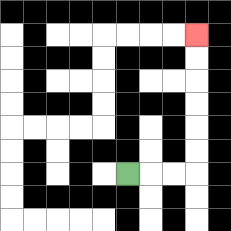{'start': '[5, 7]', 'end': '[8, 1]', 'path_directions': 'R,R,R,U,U,U,U,U,U', 'path_coordinates': '[[5, 7], [6, 7], [7, 7], [8, 7], [8, 6], [8, 5], [8, 4], [8, 3], [8, 2], [8, 1]]'}